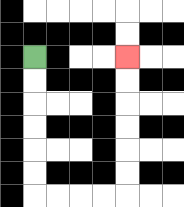{'start': '[1, 2]', 'end': '[5, 2]', 'path_directions': 'D,D,D,D,D,D,R,R,R,R,U,U,U,U,U,U', 'path_coordinates': '[[1, 2], [1, 3], [1, 4], [1, 5], [1, 6], [1, 7], [1, 8], [2, 8], [3, 8], [4, 8], [5, 8], [5, 7], [5, 6], [5, 5], [5, 4], [5, 3], [5, 2]]'}